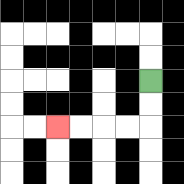{'start': '[6, 3]', 'end': '[2, 5]', 'path_directions': 'D,D,L,L,L,L', 'path_coordinates': '[[6, 3], [6, 4], [6, 5], [5, 5], [4, 5], [3, 5], [2, 5]]'}